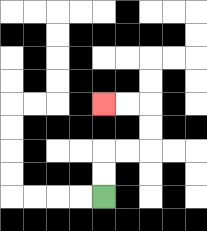{'start': '[4, 8]', 'end': '[4, 4]', 'path_directions': 'U,U,R,R,U,U,L,L', 'path_coordinates': '[[4, 8], [4, 7], [4, 6], [5, 6], [6, 6], [6, 5], [6, 4], [5, 4], [4, 4]]'}